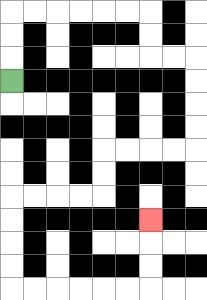{'start': '[0, 3]', 'end': '[6, 9]', 'path_directions': 'U,U,U,R,R,R,R,R,R,D,D,R,R,D,D,D,D,L,L,L,L,D,D,L,L,L,L,D,D,D,D,R,R,R,R,R,R,U,U,U', 'path_coordinates': '[[0, 3], [0, 2], [0, 1], [0, 0], [1, 0], [2, 0], [3, 0], [4, 0], [5, 0], [6, 0], [6, 1], [6, 2], [7, 2], [8, 2], [8, 3], [8, 4], [8, 5], [8, 6], [7, 6], [6, 6], [5, 6], [4, 6], [4, 7], [4, 8], [3, 8], [2, 8], [1, 8], [0, 8], [0, 9], [0, 10], [0, 11], [0, 12], [1, 12], [2, 12], [3, 12], [4, 12], [5, 12], [6, 12], [6, 11], [6, 10], [6, 9]]'}